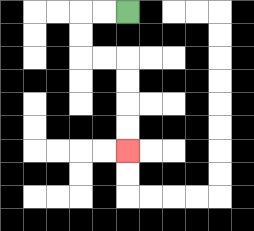{'start': '[5, 0]', 'end': '[5, 6]', 'path_directions': 'L,L,D,D,R,R,D,D,D,D', 'path_coordinates': '[[5, 0], [4, 0], [3, 0], [3, 1], [3, 2], [4, 2], [5, 2], [5, 3], [5, 4], [5, 5], [5, 6]]'}